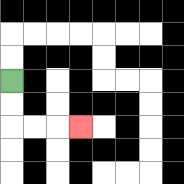{'start': '[0, 3]', 'end': '[3, 5]', 'path_directions': 'D,D,R,R,R', 'path_coordinates': '[[0, 3], [0, 4], [0, 5], [1, 5], [2, 5], [3, 5]]'}